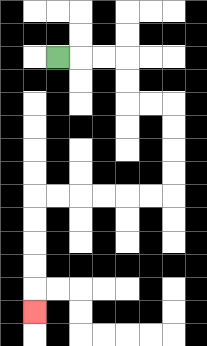{'start': '[2, 2]', 'end': '[1, 13]', 'path_directions': 'R,R,R,D,D,R,R,D,D,D,D,L,L,L,L,L,L,D,D,D,D,D', 'path_coordinates': '[[2, 2], [3, 2], [4, 2], [5, 2], [5, 3], [5, 4], [6, 4], [7, 4], [7, 5], [7, 6], [7, 7], [7, 8], [6, 8], [5, 8], [4, 8], [3, 8], [2, 8], [1, 8], [1, 9], [1, 10], [1, 11], [1, 12], [1, 13]]'}